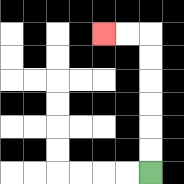{'start': '[6, 7]', 'end': '[4, 1]', 'path_directions': 'U,U,U,U,U,U,L,L', 'path_coordinates': '[[6, 7], [6, 6], [6, 5], [6, 4], [6, 3], [6, 2], [6, 1], [5, 1], [4, 1]]'}